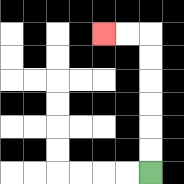{'start': '[6, 7]', 'end': '[4, 1]', 'path_directions': 'U,U,U,U,U,U,L,L', 'path_coordinates': '[[6, 7], [6, 6], [6, 5], [6, 4], [6, 3], [6, 2], [6, 1], [5, 1], [4, 1]]'}